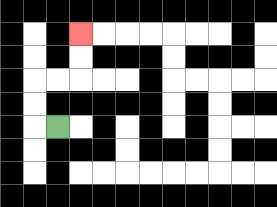{'start': '[2, 5]', 'end': '[3, 1]', 'path_directions': 'L,U,U,R,R,U,U', 'path_coordinates': '[[2, 5], [1, 5], [1, 4], [1, 3], [2, 3], [3, 3], [3, 2], [3, 1]]'}